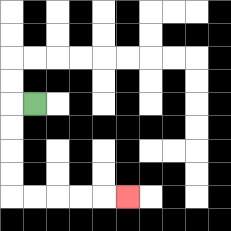{'start': '[1, 4]', 'end': '[5, 8]', 'path_directions': 'L,D,D,D,D,R,R,R,R,R', 'path_coordinates': '[[1, 4], [0, 4], [0, 5], [0, 6], [0, 7], [0, 8], [1, 8], [2, 8], [3, 8], [4, 8], [5, 8]]'}